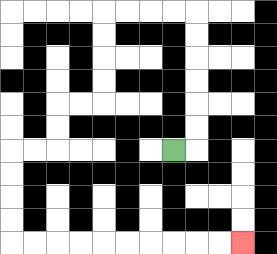{'start': '[7, 6]', 'end': '[10, 10]', 'path_directions': 'R,U,U,U,U,U,U,L,L,L,L,D,D,D,D,L,L,D,D,L,L,D,D,D,D,R,R,R,R,R,R,R,R,R,R', 'path_coordinates': '[[7, 6], [8, 6], [8, 5], [8, 4], [8, 3], [8, 2], [8, 1], [8, 0], [7, 0], [6, 0], [5, 0], [4, 0], [4, 1], [4, 2], [4, 3], [4, 4], [3, 4], [2, 4], [2, 5], [2, 6], [1, 6], [0, 6], [0, 7], [0, 8], [0, 9], [0, 10], [1, 10], [2, 10], [3, 10], [4, 10], [5, 10], [6, 10], [7, 10], [8, 10], [9, 10], [10, 10]]'}